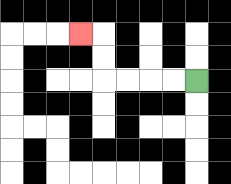{'start': '[8, 3]', 'end': '[3, 1]', 'path_directions': 'L,L,L,L,U,U,L', 'path_coordinates': '[[8, 3], [7, 3], [6, 3], [5, 3], [4, 3], [4, 2], [4, 1], [3, 1]]'}